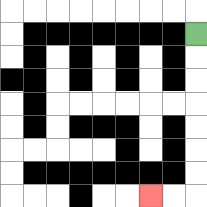{'start': '[8, 1]', 'end': '[6, 8]', 'path_directions': 'D,D,D,D,D,D,D,L,L', 'path_coordinates': '[[8, 1], [8, 2], [8, 3], [8, 4], [8, 5], [8, 6], [8, 7], [8, 8], [7, 8], [6, 8]]'}